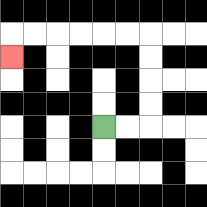{'start': '[4, 5]', 'end': '[0, 2]', 'path_directions': 'R,R,U,U,U,U,L,L,L,L,L,L,D', 'path_coordinates': '[[4, 5], [5, 5], [6, 5], [6, 4], [6, 3], [6, 2], [6, 1], [5, 1], [4, 1], [3, 1], [2, 1], [1, 1], [0, 1], [0, 2]]'}